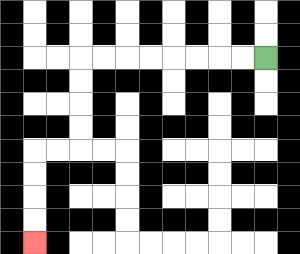{'start': '[11, 2]', 'end': '[1, 10]', 'path_directions': 'L,L,L,L,L,L,L,L,D,D,D,D,L,L,D,D,D,D', 'path_coordinates': '[[11, 2], [10, 2], [9, 2], [8, 2], [7, 2], [6, 2], [5, 2], [4, 2], [3, 2], [3, 3], [3, 4], [3, 5], [3, 6], [2, 6], [1, 6], [1, 7], [1, 8], [1, 9], [1, 10]]'}